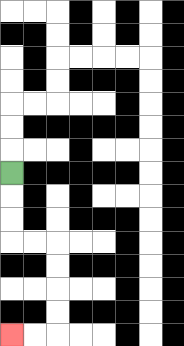{'start': '[0, 7]', 'end': '[0, 14]', 'path_directions': 'D,D,D,R,R,D,D,D,D,L,L', 'path_coordinates': '[[0, 7], [0, 8], [0, 9], [0, 10], [1, 10], [2, 10], [2, 11], [2, 12], [2, 13], [2, 14], [1, 14], [0, 14]]'}